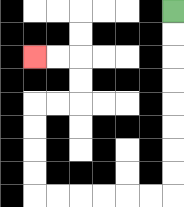{'start': '[7, 0]', 'end': '[1, 2]', 'path_directions': 'D,D,D,D,D,D,D,D,L,L,L,L,L,L,U,U,U,U,R,R,U,U,L,L', 'path_coordinates': '[[7, 0], [7, 1], [7, 2], [7, 3], [7, 4], [7, 5], [7, 6], [7, 7], [7, 8], [6, 8], [5, 8], [4, 8], [3, 8], [2, 8], [1, 8], [1, 7], [1, 6], [1, 5], [1, 4], [2, 4], [3, 4], [3, 3], [3, 2], [2, 2], [1, 2]]'}